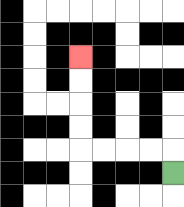{'start': '[7, 7]', 'end': '[3, 2]', 'path_directions': 'U,L,L,L,L,U,U,U,U', 'path_coordinates': '[[7, 7], [7, 6], [6, 6], [5, 6], [4, 6], [3, 6], [3, 5], [3, 4], [3, 3], [3, 2]]'}